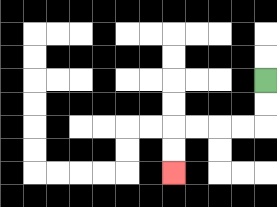{'start': '[11, 3]', 'end': '[7, 7]', 'path_directions': 'D,D,L,L,L,L,D,D', 'path_coordinates': '[[11, 3], [11, 4], [11, 5], [10, 5], [9, 5], [8, 5], [7, 5], [7, 6], [7, 7]]'}